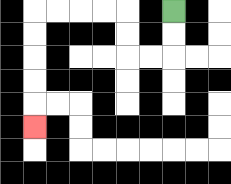{'start': '[7, 0]', 'end': '[1, 5]', 'path_directions': 'D,D,L,L,U,U,L,L,L,L,D,D,D,D,D', 'path_coordinates': '[[7, 0], [7, 1], [7, 2], [6, 2], [5, 2], [5, 1], [5, 0], [4, 0], [3, 0], [2, 0], [1, 0], [1, 1], [1, 2], [1, 3], [1, 4], [1, 5]]'}